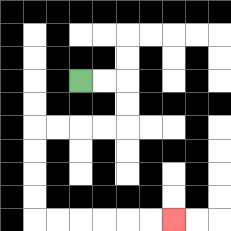{'start': '[3, 3]', 'end': '[7, 9]', 'path_directions': 'R,R,D,D,L,L,L,L,D,D,D,D,R,R,R,R,R,R', 'path_coordinates': '[[3, 3], [4, 3], [5, 3], [5, 4], [5, 5], [4, 5], [3, 5], [2, 5], [1, 5], [1, 6], [1, 7], [1, 8], [1, 9], [2, 9], [3, 9], [4, 9], [5, 9], [6, 9], [7, 9]]'}